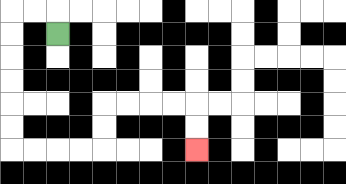{'start': '[2, 1]', 'end': '[8, 6]', 'path_directions': 'U,L,L,D,D,D,D,D,D,R,R,R,R,U,U,R,R,R,R,D,D', 'path_coordinates': '[[2, 1], [2, 0], [1, 0], [0, 0], [0, 1], [0, 2], [0, 3], [0, 4], [0, 5], [0, 6], [1, 6], [2, 6], [3, 6], [4, 6], [4, 5], [4, 4], [5, 4], [6, 4], [7, 4], [8, 4], [8, 5], [8, 6]]'}